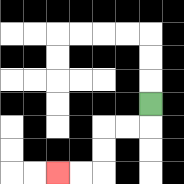{'start': '[6, 4]', 'end': '[2, 7]', 'path_directions': 'D,L,L,D,D,L,L', 'path_coordinates': '[[6, 4], [6, 5], [5, 5], [4, 5], [4, 6], [4, 7], [3, 7], [2, 7]]'}